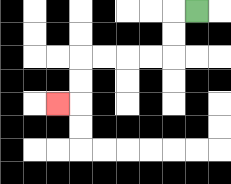{'start': '[8, 0]', 'end': '[2, 4]', 'path_directions': 'L,D,D,L,L,L,L,D,D,L', 'path_coordinates': '[[8, 0], [7, 0], [7, 1], [7, 2], [6, 2], [5, 2], [4, 2], [3, 2], [3, 3], [3, 4], [2, 4]]'}